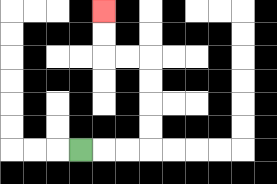{'start': '[3, 6]', 'end': '[4, 0]', 'path_directions': 'R,R,R,U,U,U,U,L,L,U,U', 'path_coordinates': '[[3, 6], [4, 6], [5, 6], [6, 6], [6, 5], [6, 4], [6, 3], [6, 2], [5, 2], [4, 2], [4, 1], [4, 0]]'}